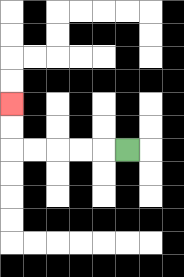{'start': '[5, 6]', 'end': '[0, 4]', 'path_directions': 'L,L,L,L,L,U,U', 'path_coordinates': '[[5, 6], [4, 6], [3, 6], [2, 6], [1, 6], [0, 6], [0, 5], [0, 4]]'}